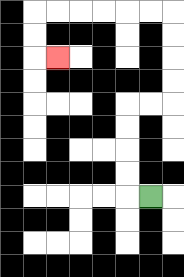{'start': '[6, 8]', 'end': '[2, 2]', 'path_directions': 'L,U,U,U,U,R,R,U,U,U,U,L,L,L,L,L,L,D,D,R', 'path_coordinates': '[[6, 8], [5, 8], [5, 7], [5, 6], [5, 5], [5, 4], [6, 4], [7, 4], [7, 3], [7, 2], [7, 1], [7, 0], [6, 0], [5, 0], [4, 0], [3, 0], [2, 0], [1, 0], [1, 1], [1, 2], [2, 2]]'}